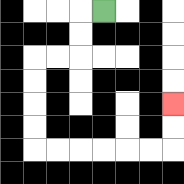{'start': '[4, 0]', 'end': '[7, 4]', 'path_directions': 'L,D,D,L,L,D,D,D,D,R,R,R,R,R,R,U,U', 'path_coordinates': '[[4, 0], [3, 0], [3, 1], [3, 2], [2, 2], [1, 2], [1, 3], [1, 4], [1, 5], [1, 6], [2, 6], [3, 6], [4, 6], [5, 6], [6, 6], [7, 6], [7, 5], [7, 4]]'}